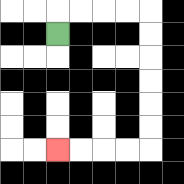{'start': '[2, 1]', 'end': '[2, 6]', 'path_directions': 'U,R,R,R,R,D,D,D,D,D,D,L,L,L,L', 'path_coordinates': '[[2, 1], [2, 0], [3, 0], [4, 0], [5, 0], [6, 0], [6, 1], [6, 2], [6, 3], [6, 4], [6, 5], [6, 6], [5, 6], [4, 6], [3, 6], [2, 6]]'}